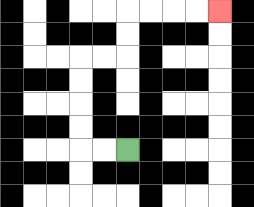{'start': '[5, 6]', 'end': '[9, 0]', 'path_directions': 'L,L,U,U,U,U,R,R,U,U,R,R,R,R', 'path_coordinates': '[[5, 6], [4, 6], [3, 6], [3, 5], [3, 4], [3, 3], [3, 2], [4, 2], [5, 2], [5, 1], [5, 0], [6, 0], [7, 0], [8, 0], [9, 0]]'}